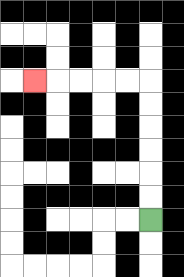{'start': '[6, 9]', 'end': '[1, 3]', 'path_directions': 'U,U,U,U,U,U,L,L,L,L,L', 'path_coordinates': '[[6, 9], [6, 8], [6, 7], [6, 6], [6, 5], [6, 4], [6, 3], [5, 3], [4, 3], [3, 3], [2, 3], [1, 3]]'}